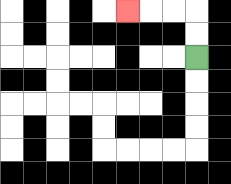{'start': '[8, 2]', 'end': '[5, 0]', 'path_directions': 'U,U,L,L,L', 'path_coordinates': '[[8, 2], [8, 1], [8, 0], [7, 0], [6, 0], [5, 0]]'}